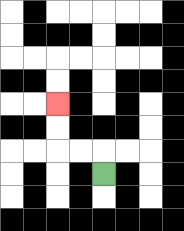{'start': '[4, 7]', 'end': '[2, 4]', 'path_directions': 'U,L,L,U,U', 'path_coordinates': '[[4, 7], [4, 6], [3, 6], [2, 6], [2, 5], [2, 4]]'}